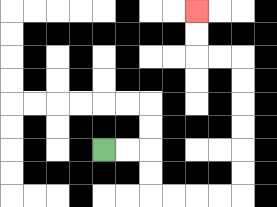{'start': '[4, 6]', 'end': '[8, 0]', 'path_directions': 'R,R,D,D,R,R,R,R,U,U,U,U,U,U,L,L,U,U', 'path_coordinates': '[[4, 6], [5, 6], [6, 6], [6, 7], [6, 8], [7, 8], [8, 8], [9, 8], [10, 8], [10, 7], [10, 6], [10, 5], [10, 4], [10, 3], [10, 2], [9, 2], [8, 2], [8, 1], [8, 0]]'}